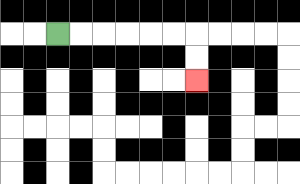{'start': '[2, 1]', 'end': '[8, 3]', 'path_directions': 'R,R,R,R,R,R,D,D', 'path_coordinates': '[[2, 1], [3, 1], [4, 1], [5, 1], [6, 1], [7, 1], [8, 1], [8, 2], [8, 3]]'}